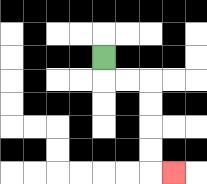{'start': '[4, 2]', 'end': '[7, 7]', 'path_directions': 'D,R,R,D,D,D,D,R', 'path_coordinates': '[[4, 2], [4, 3], [5, 3], [6, 3], [6, 4], [6, 5], [6, 6], [6, 7], [7, 7]]'}